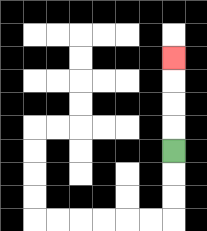{'start': '[7, 6]', 'end': '[7, 2]', 'path_directions': 'U,U,U,U', 'path_coordinates': '[[7, 6], [7, 5], [7, 4], [7, 3], [7, 2]]'}